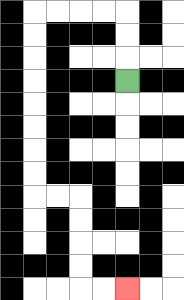{'start': '[5, 3]', 'end': '[5, 12]', 'path_directions': 'U,U,U,L,L,L,L,D,D,D,D,D,D,D,D,R,R,D,D,D,D,R,R', 'path_coordinates': '[[5, 3], [5, 2], [5, 1], [5, 0], [4, 0], [3, 0], [2, 0], [1, 0], [1, 1], [1, 2], [1, 3], [1, 4], [1, 5], [1, 6], [1, 7], [1, 8], [2, 8], [3, 8], [3, 9], [3, 10], [3, 11], [3, 12], [4, 12], [5, 12]]'}